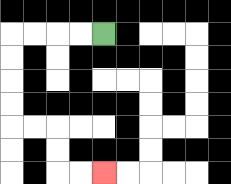{'start': '[4, 1]', 'end': '[4, 7]', 'path_directions': 'L,L,L,L,D,D,D,D,R,R,D,D,R,R', 'path_coordinates': '[[4, 1], [3, 1], [2, 1], [1, 1], [0, 1], [0, 2], [0, 3], [0, 4], [0, 5], [1, 5], [2, 5], [2, 6], [2, 7], [3, 7], [4, 7]]'}